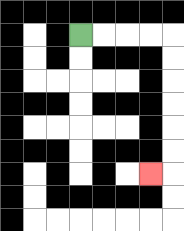{'start': '[3, 1]', 'end': '[6, 7]', 'path_directions': 'R,R,R,R,D,D,D,D,D,D,L', 'path_coordinates': '[[3, 1], [4, 1], [5, 1], [6, 1], [7, 1], [7, 2], [7, 3], [7, 4], [7, 5], [7, 6], [7, 7], [6, 7]]'}